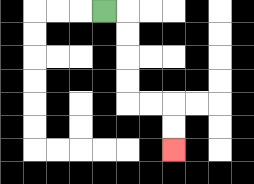{'start': '[4, 0]', 'end': '[7, 6]', 'path_directions': 'R,D,D,D,D,R,R,D,D', 'path_coordinates': '[[4, 0], [5, 0], [5, 1], [5, 2], [5, 3], [5, 4], [6, 4], [7, 4], [7, 5], [7, 6]]'}